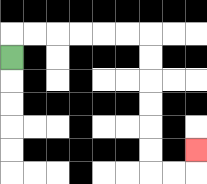{'start': '[0, 2]', 'end': '[8, 6]', 'path_directions': 'U,R,R,R,R,R,R,D,D,D,D,D,D,R,R,U', 'path_coordinates': '[[0, 2], [0, 1], [1, 1], [2, 1], [3, 1], [4, 1], [5, 1], [6, 1], [6, 2], [6, 3], [6, 4], [6, 5], [6, 6], [6, 7], [7, 7], [8, 7], [8, 6]]'}